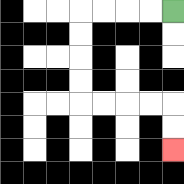{'start': '[7, 0]', 'end': '[7, 6]', 'path_directions': 'L,L,L,L,D,D,D,D,R,R,R,R,D,D', 'path_coordinates': '[[7, 0], [6, 0], [5, 0], [4, 0], [3, 0], [3, 1], [3, 2], [3, 3], [3, 4], [4, 4], [5, 4], [6, 4], [7, 4], [7, 5], [7, 6]]'}